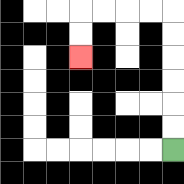{'start': '[7, 6]', 'end': '[3, 2]', 'path_directions': 'U,U,U,U,U,U,L,L,L,L,D,D', 'path_coordinates': '[[7, 6], [7, 5], [7, 4], [7, 3], [7, 2], [7, 1], [7, 0], [6, 0], [5, 0], [4, 0], [3, 0], [3, 1], [3, 2]]'}